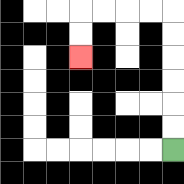{'start': '[7, 6]', 'end': '[3, 2]', 'path_directions': 'U,U,U,U,U,U,L,L,L,L,D,D', 'path_coordinates': '[[7, 6], [7, 5], [7, 4], [7, 3], [7, 2], [7, 1], [7, 0], [6, 0], [5, 0], [4, 0], [3, 0], [3, 1], [3, 2]]'}